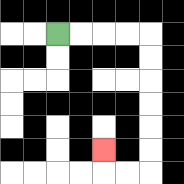{'start': '[2, 1]', 'end': '[4, 6]', 'path_directions': 'R,R,R,R,D,D,D,D,D,D,L,L,U', 'path_coordinates': '[[2, 1], [3, 1], [4, 1], [5, 1], [6, 1], [6, 2], [6, 3], [6, 4], [6, 5], [6, 6], [6, 7], [5, 7], [4, 7], [4, 6]]'}